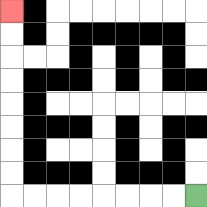{'start': '[8, 8]', 'end': '[0, 0]', 'path_directions': 'L,L,L,L,L,L,L,L,U,U,U,U,U,U,U,U', 'path_coordinates': '[[8, 8], [7, 8], [6, 8], [5, 8], [4, 8], [3, 8], [2, 8], [1, 8], [0, 8], [0, 7], [0, 6], [0, 5], [0, 4], [0, 3], [0, 2], [0, 1], [0, 0]]'}